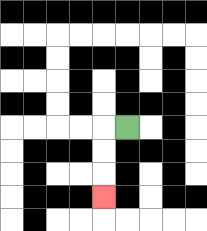{'start': '[5, 5]', 'end': '[4, 8]', 'path_directions': 'L,D,D,D', 'path_coordinates': '[[5, 5], [4, 5], [4, 6], [4, 7], [4, 8]]'}